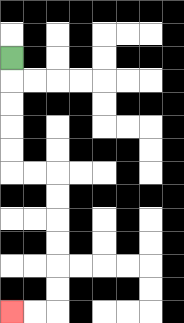{'start': '[0, 2]', 'end': '[0, 13]', 'path_directions': 'D,D,D,D,D,R,R,D,D,D,D,D,D,L,L', 'path_coordinates': '[[0, 2], [0, 3], [0, 4], [0, 5], [0, 6], [0, 7], [1, 7], [2, 7], [2, 8], [2, 9], [2, 10], [2, 11], [2, 12], [2, 13], [1, 13], [0, 13]]'}